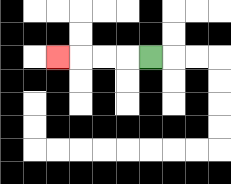{'start': '[6, 2]', 'end': '[2, 2]', 'path_directions': 'L,L,L,L', 'path_coordinates': '[[6, 2], [5, 2], [4, 2], [3, 2], [2, 2]]'}